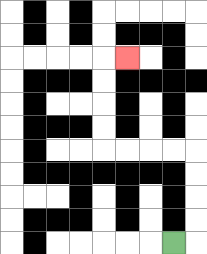{'start': '[7, 10]', 'end': '[5, 2]', 'path_directions': 'R,U,U,U,U,L,L,L,L,U,U,U,U,R', 'path_coordinates': '[[7, 10], [8, 10], [8, 9], [8, 8], [8, 7], [8, 6], [7, 6], [6, 6], [5, 6], [4, 6], [4, 5], [4, 4], [4, 3], [4, 2], [5, 2]]'}